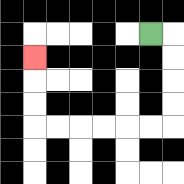{'start': '[6, 1]', 'end': '[1, 2]', 'path_directions': 'R,D,D,D,D,L,L,L,L,L,L,U,U,U', 'path_coordinates': '[[6, 1], [7, 1], [7, 2], [7, 3], [7, 4], [7, 5], [6, 5], [5, 5], [4, 5], [3, 5], [2, 5], [1, 5], [1, 4], [1, 3], [1, 2]]'}